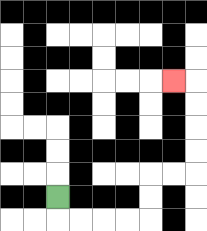{'start': '[2, 8]', 'end': '[7, 3]', 'path_directions': 'D,R,R,R,R,U,U,R,R,U,U,U,U,L', 'path_coordinates': '[[2, 8], [2, 9], [3, 9], [4, 9], [5, 9], [6, 9], [6, 8], [6, 7], [7, 7], [8, 7], [8, 6], [8, 5], [8, 4], [8, 3], [7, 3]]'}